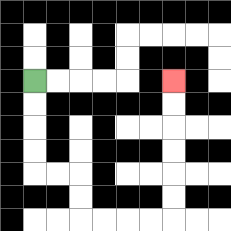{'start': '[1, 3]', 'end': '[7, 3]', 'path_directions': 'D,D,D,D,R,R,D,D,R,R,R,R,U,U,U,U,U,U', 'path_coordinates': '[[1, 3], [1, 4], [1, 5], [1, 6], [1, 7], [2, 7], [3, 7], [3, 8], [3, 9], [4, 9], [5, 9], [6, 9], [7, 9], [7, 8], [7, 7], [7, 6], [7, 5], [7, 4], [7, 3]]'}